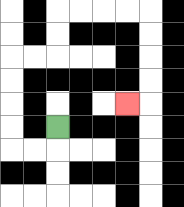{'start': '[2, 5]', 'end': '[5, 4]', 'path_directions': 'D,L,L,U,U,U,U,R,R,U,U,R,R,R,R,D,D,D,D,L', 'path_coordinates': '[[2, 5], [2, 6], [1, 6], [0, 6], [0, 5], [0, 4], [0, 3], [0, 2], [1, 2], [2, 2], [2, 1], [2, 0], [3, 0], [4, 0], [5, 0], [6, 0], [6, 1], [6, 2], [6, 3], [6, 4], [5, 4]]'}